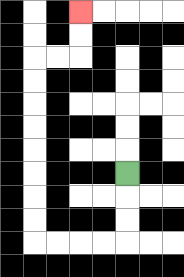{'start': '[5, 7]', 'end': '[3, 0]', 'path_directions': 'D,D,D,L,L,L,L,U,U,U,U,U,U,U,U,R,R,U,U', 'path_coordinates': '[[5, 7], [5, 8], [5, 9], [5, 10], [4, 10], [3, 10], [2, 10], [1, 10], [1, 9], [1, 8], [1, 7], [1, 6], [1, 5], [1, 4], [1, 3], [1, 2], [2, 2], [3, 2], [3, 1], [3, 0]]'}